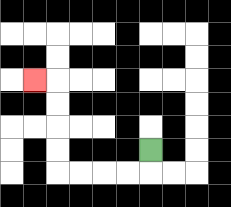{'start': '[6, 6]', 'end': '[1, 3]', 'path_directions': 'D,L,L,L,L,U,U,U,U,L', 'path_coordinates': '[[6, 6], [6, 7], [5, 7], [4, 7], [3, 7], [2, 7], [2, 6], [2, 5], [2, 4], [2, 3], [1, 3]]'}